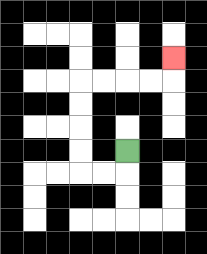{'start': '[5, 6]', 'end': '[7, 2]', 'path_directions': 'D,L,L,U,U,U,U,R,R,R,R,U', 'path_coordinates': '[[5, 6], [5, 7], [4, 7], [3, 7], [3, 6], [3, 5], [3, 4], [3, 3], [4, 3], [5, 3], [6, 3], [7, 3], [7, 2]]'}